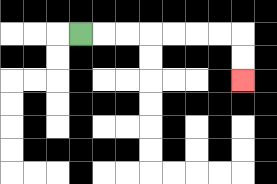{'start': '[3, 1]', 'end': '[10, 3]', 'path_directions': 'R,R,R,R,R,R,R,D,D', 'path_coordinates': '[[3, 1], [4, 1], [5, 1], [6, 1], [7, 1], [8, 1], [9, 1], [10, 1], [10, 2], [10, 3]]'}